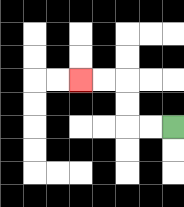{'start': '[7, 5]', 'end': '[3, 3]', 'path_directions': 'L,L,U,U,L,L', 'path_coordinates': '[[7, 5], [6, 5], [5, 5], [5, 4], [5, 3], [4, 3], [3, 3]]'}